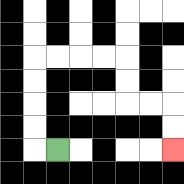{'start': '[2, 6]', 'end': '[7, 6]', 'path_directions': 'L,U,U,U,U,R,R,R,R,D,D,R,R,D,D', 'path_coordinates': '[[2, 6], [1, 6], [1, 5], [1, 4], [1, 3], [1, 2], [2, 2], [3, 2], [4, 2], [5, 2], [5, 3], [5, 4], [6, 4], [7, 4], [7, 5], [7, 6]]'}